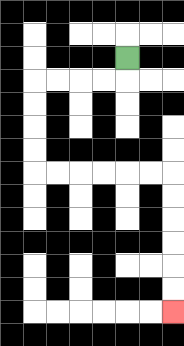{'start': '[5, 2]', 'end': '[7, 13]', 'path_directions': 'D,L,L,L,L,D,D,D,D,R,R,R,R,R,R,D,D,D,D,D,D', 'path_coordinates': '[[5, 2], [5, 3], [4, 3], [3, 3], [2, 3], [1, 3], [1, 4], [1, 5], [1, 6], [1, 7], [2, 7], [3, 7], [4, 7], [5, 7], [6, 7], [7, 7], [7, 8], [7, 9], [7, 10], [7, 11], [7, 12], [7, 13]]'}